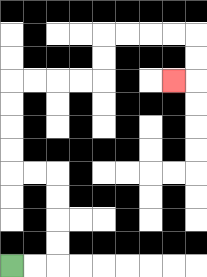{'start': '[0, 11]', 'end': '[7, 3]', 'path_directions': 'R,R,U,U,U,U,L,L,U,U,U,U,R,R,R,R,U,U,R,R,R,R,D,D,L', 'path_coordinates': '[[0, 11], [1, 11], [2, 11], [2, 10], [2, 9], [2, 8], [2, 7], [1, 7], [0, 7], [0, 6], [0, 5], [0, 4], [0, 3], [1, 3], [2, 3], [3, 3], [4, 3], [4, 2], [4, 1], [5, 1], [6, 1], [7, 1], [8, 1], [8, 2], [8, 3], [7, 3]]'}